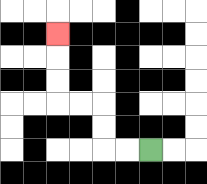{'start': '[6, 6]', 'end': '[2, 1]', 'path_directions': 'L,L,U,U,L,L,U,U,U', 'path_coordinates': '[[6, 6], [5, 6], [4, 6], [4, 5], [4, 4], [3, 4], [2, 4], [2, 3], [2, 2], [2, 1]]'}